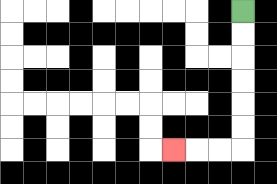{'start': '[10, 0]', 'end': '[7, 6]', 'path_directions': 'D,D,D,D,D,D,L,L,L', 'path_coordinates': '[[10, 0], [10, 1], [10, 2], [10, 3], [10, 4], [10, 5], [10, 6], [9, 6], [8, 6], [7, 6]]'}